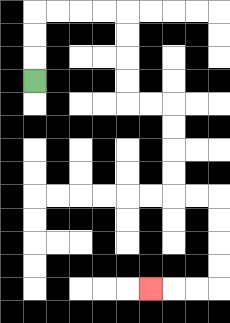{'start': '[1, 3]', 'end': '[6, 12]', 'path_directions': 'U,U,U,R,R,R,R,D,D,D,D,R,R,D,D,D,D,R,R,D,D,D,D,L,L,L', 'path_coordinates': '[[1, 3], [1, 2], [1, 1], [1, 0], [2, 0], [3, 0], [4, 0], [5, 0], [5, 1], [5, 2], [5, 3], [5, 4], [6, 4], [7, 4], [7, 5], [7, 6], [7, 7], [7, 8], [8, 8], [9, 8], [9, 9], [9, 10], [9, 11], [9, 12], [8, 12], [7, 12], [6, 12]]'}